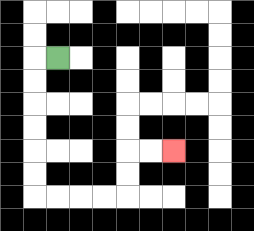{'start': '[2, 2]', 'end': '[7, 6]', 'path_directions': 'L,D,D,D,D,D,D,R,R,R,R,U,U,R,R', 'path_coordinates': '[[2, 2], [1, 2], [1, 3], [1, 4], [1, 5], [1, 6], [1, 7], [1, 8], [2, 8], [3, 8], [4, 8], [5, 8], [5, 7], [5, 6], [6, 6], [7, 6]]'}